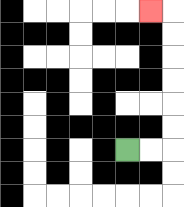{'start': '[5, 6]', 'end': '[6, 0]', 'path_directions': 'R,R,U,U,U,U,U,U,L', 'path_coordinates': '[[5, 6], [6, 6], [7, 6], [7, 5], [7, 4], [7, 3], [7, 2], [7, 1], [7, 0], [6, 0]]'}